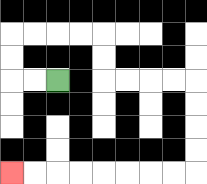{'start': '[2, 3]', 'end': '[0, 7]', 'path_directions': 'L,L,U,U,R,R,R,R,D,D,R,R,R,R,D,D,D,D,L,L,L,L,L,L,L,L', 'path_coordinates': '[[2, 3], [1, 3], [0, 3], [0, 2], [0, 1], [1, 1], [2, 1], [3, 1], [4, 1], [4, 2], [4, 3], [5, 3], [6, 3], [7, 3], [8, 3], [8, 4], [8, 5], [8, 6], [8, 7], [7, 7], [6, 7], [5, 7], [4, 7], [3, 7], [2, 7], [1, 7], [0, 7]]'}